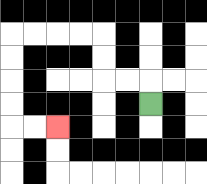{'start': '[6, 4]', 'end': '[2, 5]', 'path_directions': 'U,L,L,U,U,L,L,L,L,D,D,D,D,R,R', 'path_coordinates': '[[6, 4], [6, 3], [5, 3], [4, 3], [4, 2], [4, 1], [3, 1], [2, 1], [1, 1], [0, 1], [0, 2], [0, 3], [0, 4], [0, 5], [1, 5], [2, 5]]'}